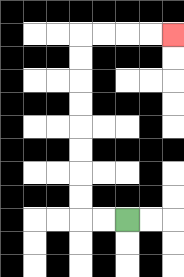{'start': '[5, 9]', 'end': '[7, 1]', 'path_directions': 'L,L,U,U,U,U,U,U,U,U,R,R,R,R', 'path_coordinates': '[[5, 9], [4, 9], [3, 9], [3, 8], [3, 7], [3, 6], [3, 5], [3, 4], [3, 3], [3, 2], [3, 1], [4, 1], [5, 1], [6, 1], [7, 1]]'}